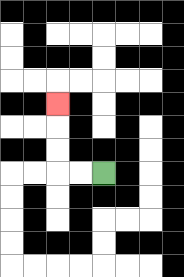{'start': '[4, 7]', 'end': '[2, 4]', 'path_directions': 'L,L,U,U,U', 'path_coordinates': '[[4, 7], [3, 7], [2, 7], [2, 6], [2, 5], [2, 4]]'}